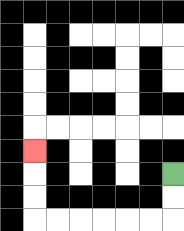{'start': '[7, 7]', 'end': '[1, 6]', 'path_directions': 'D,D,L,L,L,L,L,L,U,U,U', 'path_coordinates': '[[7, 7], [7, 8], [7, 9], [6, 9], [5, 9], [4, 9], [3, 9], [2, 9], [1, 9], [1, 8], [1, 7], [1, 6]]'}